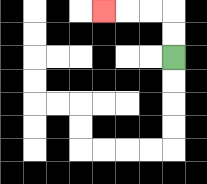{'start': '[7, 2]', 'end': '[4, 0]', 'path_directions': 'U,U,L,L,L', 'path_coordinates': '[[7, 2], [7, 1], [7, 0], [6, 0], [5, 0], [4, 0]]'}